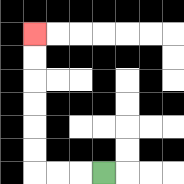{'start': '[4, 7]', 'end': '[1, 1]', 'path_directions': 'L,L,L,U,U,U,U,U,U', 'path_coordinates': '[[4, 7], [3, 7], [2, 7], [1, 7], [1, 6], [1, 5], [1, 4], [1, 3], [1, 2], [1, 1]]'}